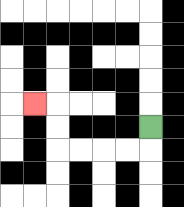{'start': '[6, 5]', 'end': '[1, 4]', 'path_directions': 'D,L,L,L,L,U,U,L', 'path_coordinates': '[[6, 5], [6, 6], [5, 6], [4, 6], [3, 6], [2, 6], [2, 5], [2, 4], [1, 4]]'}